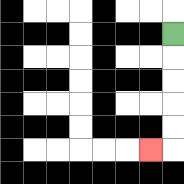{'start': '[7, 1]', 'end': '[6, 6]', 'path_directions': 'D,D,D,D,D,L', 'path_coordinates': '[[7, 1], [7, 2], [7, 3], [7, 4], [7, 5], [7, 6], [6, 6]]'}